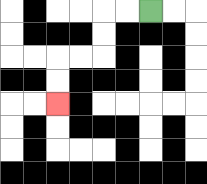{'start': '[6, 0]', 'end': '[2, 4]', 'path_directions': 'L,L,D,D,L,L,D,D', 'path_coordinates': '[[6, 0], [5, 0], [4, 0], [4, 1], [4, 2], [3, 2], [2, 2], [2, 3], [2, 4]]'}